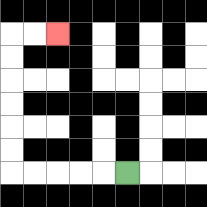{'start': '[5, 7]', 'end': '[2, 1]', 'path_directions': 'L,L,L,L,L,U,U,U,U,U,U,R,R', 'path_coordinates': '[[5, 7], [4, 7], [3, 7], [2, 7], [1, 7], [0, 7], [0, 6], [0, 5], [0, 4], [0, 3], [0, 2], [0, 1], [1, 1], [2, 1]]'}